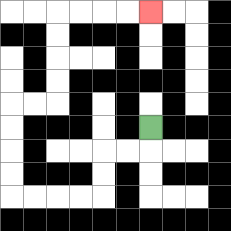{'start': '[6, 5]', 'end': '[6, 0]', 'path_directions': 'D,L,L,D,D,L,L,L,L,U,U,U,U,R,R,U,U,U,U,R,R,R,R', 'path_coordinates': '[[6, 5], [6, 6], [5, 6], [4, 6], [4, 7], [4, 8], [3, 8], [2, 8], [1, 8], [0, 8], [0, 7], [0, 6], [0, 5], [0, 4], [1, 4], [2, 4], [2, 3], [2, 2], [2, 1], [2, 0], [3, 0], [4, 0], [5, 0], [6, 0]]'}